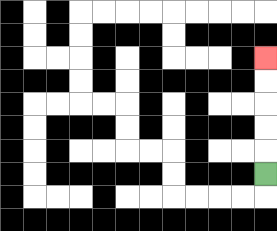{'start': '[11, 7]', 'end': '[11, 2]', 'path_directions': 'U,U,U,U,U', 'path_coordinates': '[[11, 7], [11, 6], [11, 5], [11, 4], [11, 3], [11, 2]]'}